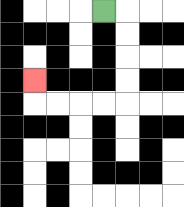{'start': '[4, 0]', 'end': '[1, 3]', 'path_directions': 'R,D,D,D,D,L,L,L,L,U', 'path_coordinates': '[[4, 0], [5, 0], [5, 1], [5, 2], [5, 3], [5, 4], [4, 4], [3, 4], [2, 4], [1, 4], [1, 3]]'}